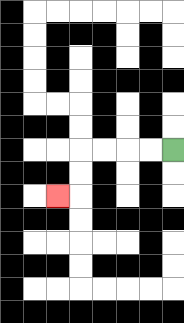{'start': '[7, 6]', 'end': '[2, 8]', 'path_directions': 'L,L,L,L,D,D,L', 'path_coordinates': '[[7, 6], [6, 6], [5, 6], [4, 6], [3, 6], [3, 7], [3, 8], [2, 8]]'}